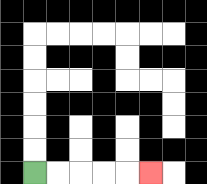{'start': '[1, 7]', 'end': '[6, 7]', 'path_directions': 'R,R,R,R,R', 'path_coordinates': '[[1, 7], [2, 7], [3, 7], [4, 7], [5, 7], [6, 7]]'}